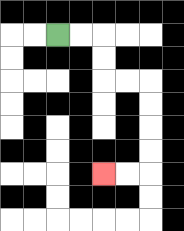{'start': '[2, 1]', 'end': '[4, 7]', 'path_directions': 'R,R,D,D,R,R,D,D,D,D,L,L', 'path_coordinates': '[[2, 1], [3, 1], [4, 1], [4, 2], [4, 3], [5, 3], [6, 3], [6, 4], [6, 5], [6, 6], [6, 7], [5, 7], [4, 7]]'}